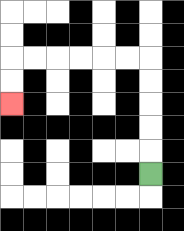{'start': '[6, 7]', 'end': '[0, 4]', 'path_directions': 'U,U,U,U,U,L,L,L,L,L,L,D,D', 'path_coordinates': '[[6, 7], [6, 6], [6, 5], [6, 4], [6, 3], [6, 2], [5, 2], [4, 2], [3, 2], [2, 2], [1, 2], [0, 2], [0, 3], [0, 4]]'}